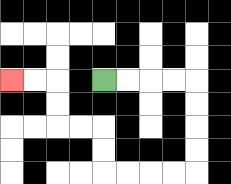{'start': '[4, 3]', 'end': '[0, 3]', 'path_directions': 'R,R,R,R,D,D,D,D,L,L,L,L,U,U,L,L,U,U,L,L', 'path_coordinates': '[[4, 3], [5, 3], [6, 3], [7, 3], [8, 3], [8, 4], [8, 5], [8, 6], [8, 7], [7, 7], [6, 7], [5, 7], [4, 7], [4, 6], [4, 5], [3, 5], [2, 5], [2, 4], [2, 3], [1, 3], [0, 3]]'}